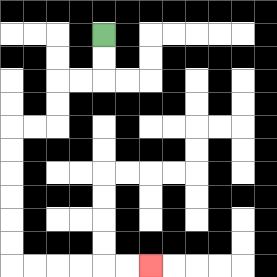{'start': '[4, 1]', 'end': '[6, 11]', 'path_directions': 'D,D,L,L,D,D,L,L,D,D,D,D,D,D,R,R,R,R,R,R', 'path_coordinates': '[[4, 1], [4, 2], [4, 3], [3, 3], [2, 3], [2, 4], [2, 5], [1, 5], [0, 5], [0, 6], [0, 7], [0, 8], [0, 9], [0, 10], [0, 11], [1, 11], [2, 11], [3, 11], [4, 11], [5, 11], [6, 11]]'}